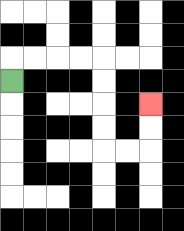{'start': '[0, 3]', 'end': '[6, 4]', 'path_directions': 'U,R,R,R,R,D,D,D,D,R,R,U,U', 'path_coordinates': '[[0, 3], [0, 2], [1, 2], [2, 2], [3, 2], [4, 2], [4, 3], [4, 4], [4, 5], [4, 6], [5, 6], [6, 6], [6, 5], [6, 4]]'}